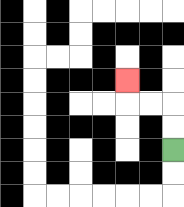{'start': '[7, 6]', 'end': '[5, 3]', 'path_directions': 'U,U,L,L,U', 'path_coordinates': '[[7, 6], [7, 5], [7, 4], [6, 4], [5, 4], [5, 3]]'}